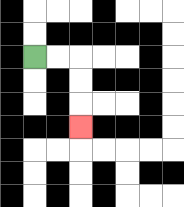{'start': '[1, 2]', 'end': '[3, 5]', 'path_directions': 'R,R,D,D,D', 'path_coordinates': '[[1, 2], [2, 2], [3, 2], [3, 3], [3, 4], [3, 5]]'}